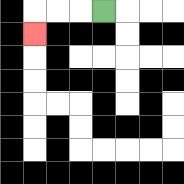{'start': '[4, 0]', 'end': '[1, 1]', 'path_directions': 'L,L,L,D', 'path_coordinates': '[[4, 0], [3, 0], [2, 0], [1, 0], [1, 1]]'}